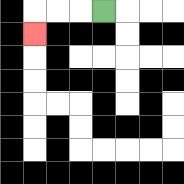{'start': '[4, 0]', 'end': '[1, 1]', 'path_directions': 'L,L,L,D', 'path_coordinates': '[[4, 0], [3, 0], [2, 0], [1, 0], [1, 1]]'}